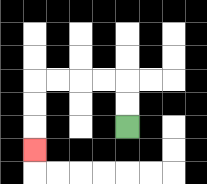{'start': '[5, 5]', 'end': '[1, 6]', 'path_directions': 'U,U,L,L,L,L,D,D,D', 'path_coordinates': '[[5, 5], [5, 4], [5, 3], [4, 3], [3, 3], [2, 3], [1, 3], [1, 4], [1, 5], [1, 6]]'}